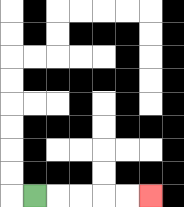{'start': '[1, 8]', 'end': '[6, 8]', 'path_directions': 'R,R,R,R,R', 'path_coordinates': '[[1, 8], [2, 8], [3, 8], [4, 8], [5, 8], [6, 8]]'}